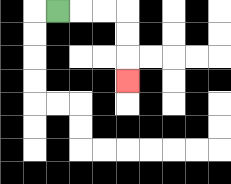{'start': '[2, 0]', 'end': '[5, 3]', 'path_directions': 'R,R,R,D,D,D', 'path_coordinates': '[[2, 0], [3, 0], [4, 0], [5, 0], [5, 1], [5, 2], [5, 3]]'}